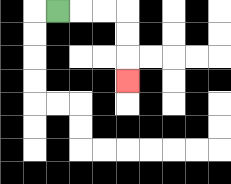{'start': '[2, 0]', 'end': '[5, 3]', 'path_directions': 'R,R,R,D,D,D', 'path_coordinates': '[[2, 0], [3, 0], [4, 0], [5, 0], [5, 1], [5, 2], [5, 3]]'}